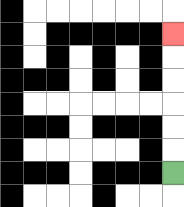{'start': '[7, 7]', 'end': '[7, 1]', 'path_directions': 'U,U,U,U,U,U', 'path_coordinates': '[[7, 7], [7, 6], [7, 5], [7, 4], [7, 3], [7, 2], [7, 1]]'}